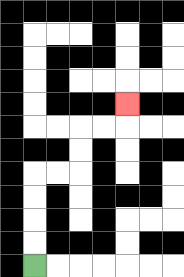{'start': '[1, 11]', 'end': '[5, 4]', 'path_directions': 'U,U,U,U,R,R,U,U,R,R,U', 'path_coordinates': '[[1, 11], [1, 10], [1, 9], [1, 8], [1, 7], [2, 7], [3, 7], [3, 6], [3, 5], [4, 5], [5, 5], [5, 4]]'}